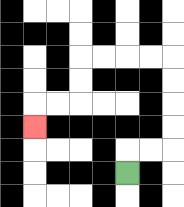{'start': '[5, 7]', 'end': '[1, 5]', 'path_directions': 'U,R,R,U,U,U,U,L,L,L,L,D,D,L,L,D', 'path_coordinates': '[[5, 7], [5, 6], [6, 6], [7, 6], [7, 5], [7, 4], [7, 3], [7, 2], [6, 2], [5, 2], [4, 2], [3, 2], [3, 3], [3, 4], [2, 4], [1, 4], [1, 5]]'}